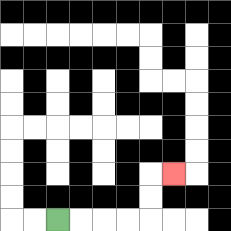{'start': '[2, 9]', 'end': '[7, 7]', 'path_directions': 'R,R,R,R,U,U,R', 'path_coordinates': '[[2, 9], [3, 9], [4, 9], [5, 9], [6, 9], [6, 8], [6, 7], [7, 7]]'}